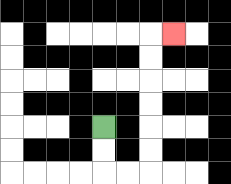{'start': '[4, 5]', 'end': '[7, 1]', 'path_directions': 'D,D,R,R,U,U,U,U,U,U,R', 'path_coordinates': '[[4, 5], [4, 6], [4, 7], [5, 7], [6, 7], [6, 6], [6, 5], [6, 4], [6, 3], [6, 2], [6, 1], [7, 1]]'}